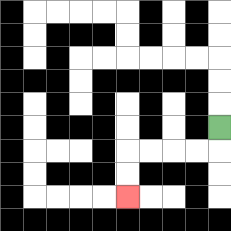{'start': '[9, 5]', 'end': '[5, 8]', 'path_directions': 'D,L,L,L,L,D,D', 'path_coordinates': '[[9, 5], [9, 6], [8, 6], [7, 6], [6, 6], [5, 6], [5, 7], [5, 8]]'}